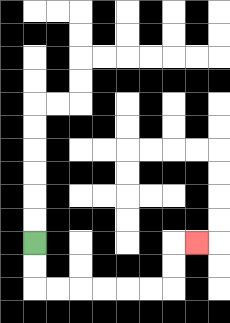{'start': '[1, 10]', 'end': '[8, 10]', 'path_directions': 'D,D,R,R,R,R,R,R,U,U,R', 'path_coordinates': '[[1, 10], [1, 11], [1, 12], [2, 12], [3, 12], [4, 12], [5, 12], [6, 12], [7, 12], [7, 11], [7, 10], [8, 10]]'}